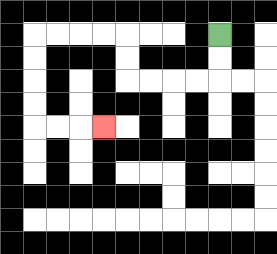{'start': '[9, 1]', 'end': '[4, 5]', 'path_directions': 'D,D,L,L,L,L,U,U,L,L,L,L,D,D,D,D,R,R,R', 'path_coordinates': '[[9, 1], [9, 2], [9, 3], [8, 3], [7, 3], [6, 3], [5, 3], [5, 2], [5, 1], [4, 1], [3, 1], [2, 1], [1, 1], [1, 2], [1, 3], [1, 4], [1, 5], [2, 5], [3, 5], [4, 5]]'}